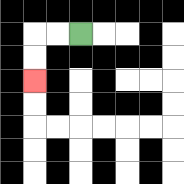{'start': '[3, 1]', 'end': '[1, 3]', 'path_directions': 'L,L,D,D', 'path_coordinates': '[[3, 1], [2, 1], [1, 1], [1, 2], [1, 3]]'}